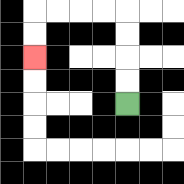{'start': '[5, 4]', 'end': '[1, 2]', 'path_directions': 'U,U,U,U,L,L,L,L,D,D', 'path_coordinates': '[[5, 4], [5, 3], [5, 2], [5, 1], [5, 0], [4, 0], [3, 0], [2, 0], [1, 0], [1, 1], [1, 2]]'}